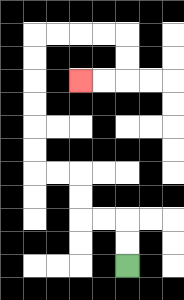{'start': '[5, 11]', 'end': '[3, 3]', 'path_directions': 'U,U,L,L,U,U,L,L,U,U,U,U,U,U,R,R,R,R,D,D,L,L', 'path_coordinates': '[[5, 11], [5, 10], [5, 9], [4, 9], [3, 9], [3, 8], [3, 7], [2, 7], [1, 7], [1, 6], [1, 5], [1, 4], [1, 3], [1, 2], [1, 1], [2, 1], [3, 1], [4, 1], [5, 1], [5, 2], [5, 3], [4, 3], [3, 3]]'}